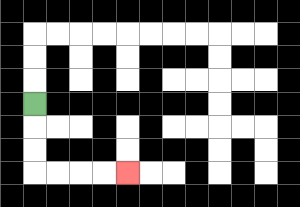{'start': '[1, 4]', 'end': '[5, 7]', 'path_directions': 'D,D,D,R,R,R,R', 'path_coordinates': '[[1, 4], [1, 5], [1, 6], [1, 7], [2, 7], [3, 7], [4, 7], [5, 7]]'}